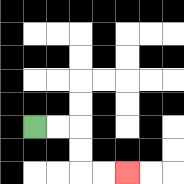{'start': '[1, 5]', 'end': '[5, 7]', 'path_directions': 'R,R,D,D,R,R', 'path_coordinates': '[[1, 5], [2, 5], [3, 5], [3, 6], [3, 7], [4, 7], [5, 7]]'}